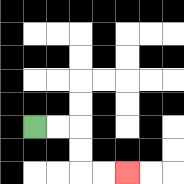{'start': '[1, 5]', 'end': '[5, 7]', 'path_directions': 'R,R,D,D,R,R', 'path_coordinates': '[[1, 5], [2, 5], [3, 5], [3, 6], [3, 7], [4, 7], [5, 7]]'}